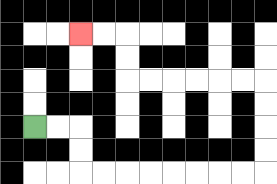{'start': '[1, 5]', 'end': '[3, 1]', 'path_directions': 'R,R,D,D,R,R,R,R,R,R,R,R,U,U,U,U,L,L,L,L,L,L,U,U,L,L', 'path_coordinates': '[[1, 5], [2, 5], [3, 5], [3, 6], [3, 7], [4, 7], [5, 7], [6, 7], [7, 7], [8, 7], [9, 7], [10, 7], [11, 7], [11, 6], [11, 5], [11, 4], [11, 3], [10, 3], [9, 3], [8, 3], [7, 3], [6, 3], [5, 3], [5, 2], [5, 1], [4, 1], [3, 1]]'}